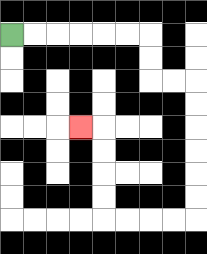{'start': '[0, 1]', 'end': '[3, 5]', 'path_directions': 'R,R,R,R,R,R,D,D,R,R,D,D,D,D,D,D,L,L,L,L,U,U,U,U,L', 'path_coordinates': '[[0, 1], [1, 1], [2, 1], [3, 1], [4, 1], [5, 1], [6, 1], [6, 2], [6, 3], [7, 3], [8, 3], [8, 4], [8, 5], [8, 6], [8, 7], [8, 8], [8, 9], [7, 9], [6, 9], [5, 9], [4, 9], [4, 8], [4, 7], [4, 6], [4, 5], [3, 5]]'}